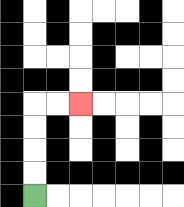{'start': '[1, 8]', 'end': '[3, 4]', 'path_directions': 'U,U,U,U,R,R', 'path_coordinates': '[[1, 8], [1, 7], [1, 6], [1, 5], [1, 4], [2, 4], [3, 4]]'}